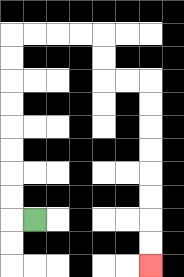{'start': '[1, 9]', 'end': '[6, 11]', 'path_directions': 'L,U,U,U,U,U,U,U,U,R,R,R,R,D,D,R,R,D,D,D,D,D,D,D,D', 'path_coordinates': '[[1, 9], [0, 9], [0, 8], [0, 7], [0, 6], [0, 5], [0, 4], [0, 3], [0, 2], [0, 1], [1, 1], [2, 1], [3, 1], [4, 1], [4, 2], [4, 3], [5, 3], [6, 3], [6, 4], [6, 5], [6, 6], [6, 7], [6, 8], [6, 9], [6, 10], [6, 11]]'}